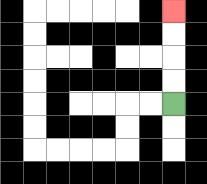{'start': '[7, 4]', 'end': '[7, 0]', 'path_directions': 'U,U,U,U', 'path_coordinates': '[[7, 4], [7, 3], [7, 2], [7, 1], [7, 0]]'}